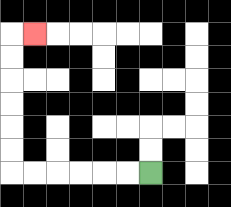{'start': '[6, 7]', 'end': '[1, 1]', 'path_directions': 'L,L,L,L,L,L,U,U,U,U,U,U,R', 'path_coordinates': '[[6, 7], [5, 7], [4, 7], [3, 7], [2, 7], [1, 7], [0, 7], [0, 6], [0, 5], [0, 4], [0, 3], [0, 2], [0, 1], [1, 1]]'}